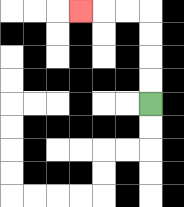{'start': '[6, 4]', 'end': '[3, 0]', 'path_directions': 'U,U,U,U,L,L,L', 'path_coordinates': '[[6, 4], [6, 3], [6, 2], [6, 1], [6, 0], [5, 0], [4, 0], [3, 0]]'}